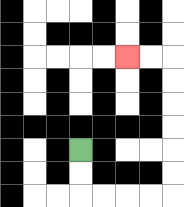{'start': '[3, 6]', 'end': '[5, 2]', 'path_directions': 'D,D,R,R,R,R,U,U,U,U,U,U,L,L', 'path_coordinates': '[[3, 6], [3, 7], [3, 8], [4, 8], [5, 8], [6, 8], [7, 8], [7, 7], [7, 6], [7, 5], [7, 4], [7, 3], [7, 2], [6, 2], [5, 2]]'}